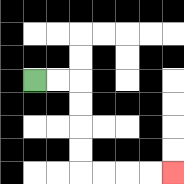{'start': '[1, 3]', 'end': '[7, 7]', 'path_directions': 'R,R,D,D,D,D,R,R,R,R', 'path_coordinates': '[[1, 3], [2, 3], [3, 3], [3, 4], [3, 5], [3, 6], [3, 7], [4, 7], [5, 7], [6, 7], [7, 7]]'}